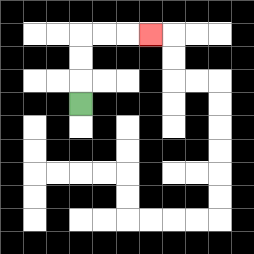{'start': '[3, 4]', 'end': '[6, 1]', 'path_directions': 'U,U,U,R,R,R', 'path_coordinates': '[[3, 4], [3, 3], [3, 2], [3, 1], [4, 1], [5, 1], [6, 1]]'}